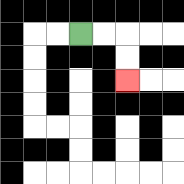{'start': '[3, 1]', 'end': '[5, 3]', 'path_directions': 'R,R,D,D', 'path_coordinates': '[[3, 1], [4, 1], [5, 1], [5, 2], [5, 3]]'}